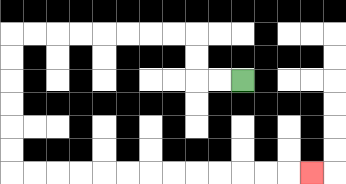{'start': '[10, 3]', 'end': '[13, 7]', 'path_directions': 'L,L,U,U,L,L,L,L,L,L,L,L,D,D,D,D,D,D,R,R,R,R,R,R,R,R,R,R,R,R,R', 'path_coordinates': '[[10, 3], [9, 3], [8, 3], [8, 2], [8, 1], [7, 1], [6, 1], [5, 1], [4, 1], [3, 1], [2, 1], [1, 1], [0, 1], [0, 2], [0, 3], [0, 4], [0, 5], [0, 6], [0, 7], [1, 7], [2, 7], [3, 7], [4, 7], [5, 7], [6, 7], [7, 7], [8, 7], [9, 7], [10, 7], [11, 7], [12, 7], [13, 7]]'}